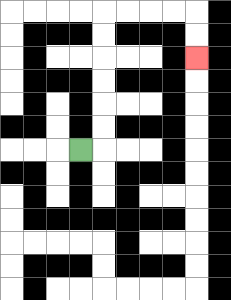{'start': '[3, 6]', 'end': '[8, 2]', 'path_directions': 'R,U,U,U,U,U,U,R,R,R,R,D,D', 'path_coordinates': '[[3, 6], [4, 6], [4, 5], [4, 4], [4, 3], [4, 2], [4, 1], [4, 0], [5, 0], [6, 0], [7, 0], [8, 0], [8, 1], [8, 2]]'}